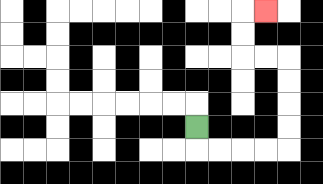{'start': '[8, 5]', 'end': '[11, 0]', 'path_directions': 'D,R,R,R,R,U,U,U,U,L,L,U,U,R', 'path_coordinates': '[[8, 5], [8, 6], [9, 6], [10, 6], [11, 6], [12, 6], [12, 5], [12, 4], [12, 3], [12, 2], [11, 2], [10, 2], [10, 1], [10, 0], [11, 0]]'}